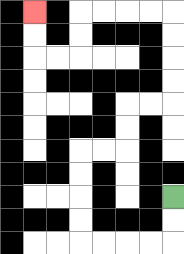{'start': '[7, 8]', 'end': '[1, 0]', 'path_directions': 'D,D,L,L,L,L,U,U,U,U,R,R,U,U,R,R,U,U,U,U,L,L,L,L,D,D,L,L,U,U', 'path_coordinates': '[[7, 8], [7, 9], [7, 10], [6, 10], [5, 10], [4, 10], [3, 10], [3, 9], [3, 8], [3, 7], [3, 6], [4, 6], [5, 6], [5, 5], [5, 4], [6, 4], [7, 4], [7, 3], [7, 2], [7, 1], [7, 0], [6, 0], [5, 0], [4, 0], [3, 0], [3, 1], [3, 2], [2, 2], [1, 2], [1, 1], [1, 0]]'}